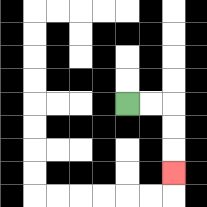{'start': '[5, 4]', 'end': '[7, 7]', 'path_directions': 'R,R,D,D,D', 'path_coordinates': '[[5, 4], [6, 4], [7, 4], [7, 5], [7, 6], [7, 7]]'}